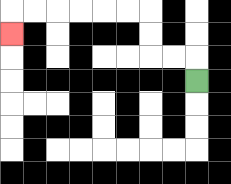{'start': '[8, 3]', 'end': '[0, 1]', 'path_directions': 'U,L,L,U,U,L,L,L,L,L,L,D', 'path_coordinates': '[[8, 3], [8, 2], [7, 2], [6, 2], [6, 1], [6, 0], [5, 0], [4, 0], [3, 0], [2, 0], [1, 0], [0, 0], [0, 1]]'}